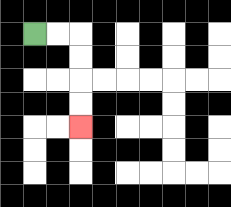{'start': '[1, 1]', 'end': '[3, 5]', 'path_directions': 'R,R,D,D,D,D', 'path_coordinates': '[[1, 1], [2, 1], [3, 1], [3, 2], [3, 3], [3, 4], [3, 5]]'}